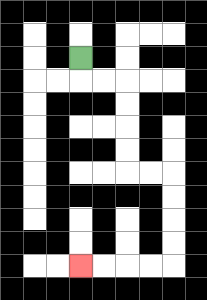{'start': '[3, 2]', 'end': '[3, 11]', 'path_directions': 'D,R,R,D,D,D,D,R,R,D,D,D,D,L,L,L,L', 'path_coordinates': '[[3, 2], [3, 3], [4, 3], [5, 3], [5, 4], [5, 5], [5, 6], [5, 7], [6, 7], [7, 7], [7, 8], [7, 9], [7, 10], [7, 11], [6, 11], [5, 11], [4, 11], [3, 11]]'}